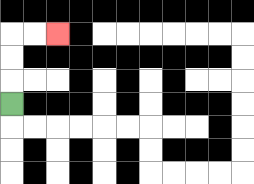{'start': '[0, 4]', 'end': '[2, 1]', 'path_directions': 'U,U,U,R,R', 'path_coordinates': '[[0, 4], [0, 3], [0, 2], [0, 1], [1, 1], [2, 1]]'}